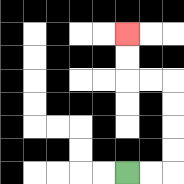{'start': '[5, 7]', 'end': '[5, 1]', 'path_directions': 'R,R,U,U,U,U,L,L,U,U', 'path_coordinates': '[[5, 7], [6, 7], [7, 7], [7, 6], [7, 5], [7, 4], [7, 3], [6, 3], [5, 3], [5, 2], [5, 1]]'}